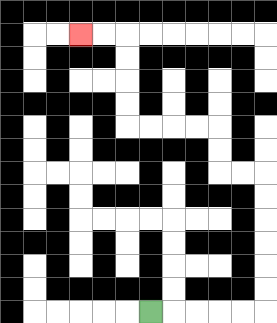{'start': '[6, 13]', 'end': '[3, 1]', 'path_directions': 'R,R,R,R,R,U,U,U,U,U,U,L,L,U,U,L,L,L,L,U,U,U,U,L,L', 'path_coordinates': '[[6, 13], [7, 13], [8, 13], [9, 13], [10, 13], [11, 13], [11, 12], [11, 11], [11, 10], [11, 9], [11, 8], [11, 7], [10, 7], [9, 7], [9, 6], [9, 5], [8, 5], [7, 5], [6, 5], [5, 5], [5, 4], [5, 3], [5, 2], [5, 1], [4, 1], [3, 1]]'}